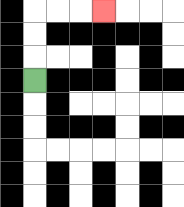{'start': '[1, 3]', 'end': '[4, 0]', 'path_directions': 'U,U,U,R,R,R', 'path_coordinates': '[[1, 3], [1, 2], [1, 1], [1, 0], [2, 0], [3, 0], [4, 0]]'}